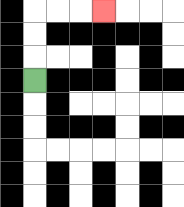{'start': '[1, 3]', 'end': '[4, 0]', 'path_directions': 'U,U,U,R,R,R', 'path_coordinates': '[[1, 3], [1, 2], [1, 1], [1, 0], [2, 0], [3, 0], [4, 0]]'}